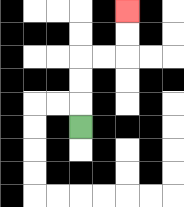{'start': '[3, 5]', 'end': '[5, 0]', 'path_directions': 'U,U,U,R,R,U,U', 'path_coordinates': '[[3, 5], [3, 4], [3, 3], [3, 2], [4, 2], [5, 2], [5, 1], [5, 0]]'}